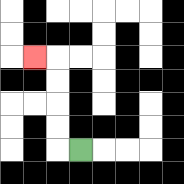{'start': '[3, 6]', 'end': '[1, 2]', 'path_directions': 'L,U,U,U,U,L', 'path_coordinates': '[[3, 6], [2, 6], [2, 5], [2, 4], [2, 3], [2, 2], [1, 2]]'}